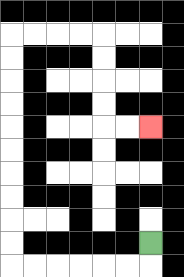{'start': '[6, 10]', 'end': '[6, 5]', 'path_directions': 'D,L,L,L,L,L,L,U,U,U,U,U,U,U,U,U,U,R,R,R,R,D,D,D,D,R,R', 'path_coordinates': '[[6, 10], [6, 11], [5, 11], [4, 11], [3, 11], [2, 11], [1, 11], [0, 11], [0, 10], [0, 9], [0, 8], [0, 7], [0, 6], [0, 5], [0, 4], [0, 3], [0, 2], [0, 1], [1, 1], [2, 1], [3, 1], [4, 1], [4, 2], [4, 3], [4, 4], [4, 5], [5, 5], [6, 5]]'}